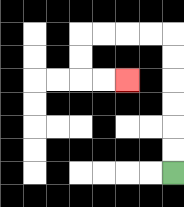{'start': '[7, 7]', 'end': '[5, 3]', 'path_directions': 'U,U,U,U,U,U,L,L,L,L,D,D,R,R', 'path_coordinates': '[[7, 7], [7, 6], [7, 5], [7, 4], [7, 3], [7, 2], [7, 1], [6, 1], [5, 1], [4, 1], [3, 1], [3, 2], [3, 3], [4, 3], [5, 3]]'}